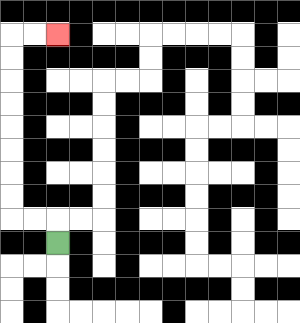{'start': '[2, 10]', 'end': '[2, 1]', 'path_directions': 'U,L,L,U,U,U,U,U,U,U,U,R,R', 'path_coordinates': '[[2, 10], [2, 9], [1, 9], [0, 9], [0, 8], [0, 7], [0, 6], [0, 5], [0, 4], [0, 3], [0, 2], [0, 1], [1, 1], [2, 1]]'}